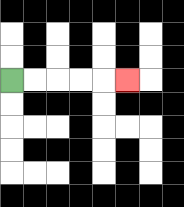{'start': '[0, 3]', 'end': '[5, 3]', 'path_directions': 'R,R,R,R,R', 'path_coordinates': '[[0, 3], [1, 3], [2, 3], [3, 3], [4, 3], [5, 3]]'}